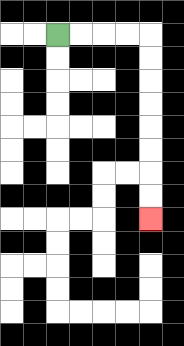{'start': '[2, 1]', 'end': '[6, 9]', 'path_directions': 'R,R,R,R,D,D,D,D,D,D,D,D', 'path_coordinates': '[[2, 1], [3, 1], [4, 1], [5, 1], [6, 1], [6, 2], [6, 3], [6, 4], [6, 5], [6, 6], [6, 7], [6, 8], [6, 9]]'}